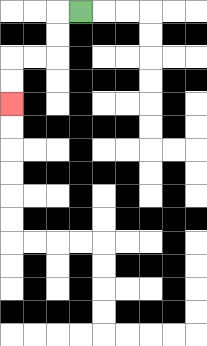{'start': '[3, 0]', 'end': '[0, 4]', 'path_directions': 'L,D,D,L,L,D,D', 'path_coordinates': '[[3, 0], [2, 0], [2, 1], [2, 2], [1, 2], [0, 2], [0, 3], [0, 4]]'}